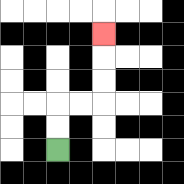{'start': '[2, 6]', 'end': '[4, 1]', 'path_directions': 'U,U,R,R,U,U,U', 'path_coordinates': '[[2, 6], [2, 5], [2, 4], [3, 4], [4, 4], [4, 3], [4, 2], [4, 1]]'}